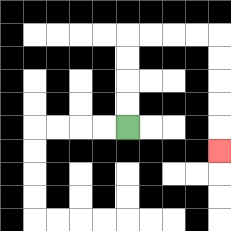{'start': '[5, 5]', 'end': '[9, 6]', 'path_directions': 'U,U,U,U,R,R,R,R,D,D,D,D,D', 'path_coordinates': '[[5, 5], [5, 4], [5, 3], [5, 2], [5, 1], [6, 1], [7, 1], [8, 1], [9, 1], [9, 2], [9, 3], [9, 4], [9, 5], [9, 6]]'}